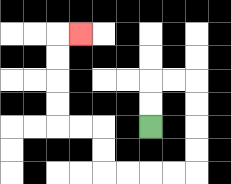{'start': '[6, 5]', 'end': '[3, 1]', 'path_directions': 'U,U,R,R,D,D,D,D,L,L,L,L,U,U,L,L,U,U,U,U,R', 'path_coordinates': '[[6, 5], [6, 4], [6, 3], [7, 3], [8, 3], [8, 4], [8, 5], [8, 6], [8, 7], [7, 7], [6, 7], [5, 7], [4, 7], [4, 6], [4, 5], [3, 5], [2, 5], [2, 4], [2, 3], [2, 2], [2, 1], [3, 1]]'}